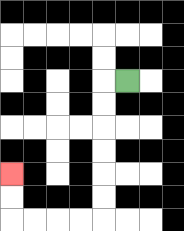{'start': '[5, 3]', 'end': '[0, 7]', 'path_directions': 'L,D,D,D,D,D,D,L,L,L,L,U,U', 'path_coordinates': '[[5, 3], [4, 3], [4, 4], [4, 5], [4, 6], [4, 7], [4, 8], [4, 9], [3, 9], [2, 9], [1, 9], [0, 9], [0, 8], [0, 7]]'}